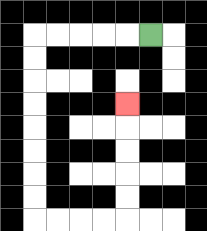{'start': '[6, 1]', 'end': '[5, 4]', 'path_directions': 'L,L,L,L,L,D,D,D,D,D,D,D,D,R,R,R,R,U,U,U,U,U', 'path_coordinates': '[[6, 1], [5, 1], [4, 1], [3, 1], [2, 1], [1, 1], [1, 2], [1, 3], [1, 4], [1, 5], [1, 6], [1, 7], [1, 8], [1, 9], [2, 9], [3, 9], [4, 9], [5, 9], [5, 8], [5, 7], [5, 6], [5, 5], [5, 4]]'}